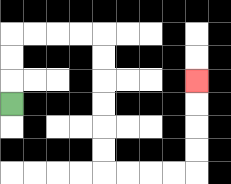{'start': '[0, 4]', 'end': '[8, 3]', 'path_directions': 'U,U,U,R,R,R,R,D,D,D,D,D,D,R,R,R,R,U,U,U,U', 'path_coordinates': '[[0, 4], [0, 3], [0, 2], [0, 1], [1, 1], [2, 1], [3, 1], [4, 1], [4, 2], [4, 3], [4, 4], [4, 5], [4, 6], [4, 7], [5, 7], [6, 7], [7, 7], [8, 7], [8, 6], [8, 5], [8, 4], [8, 3]]'}